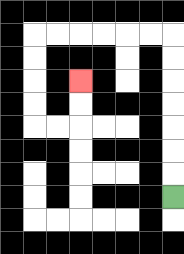{'start': '[7, 8]', 'end': '[3, 3]', 'path_directions': 'U,U,U,U,U,U,U,L,L,L,L,L,L,D,D,D,D,R,R,U,U', 'path_coordinates': '[[7, 8], [7, 7], [7, 6], [7, 5], [7, 4], [7, 3], [7, 2], [7, 1], [6, 1], [5, 1], [4, 1], [3, 1], [2, 1], [1, 1], [1, 2], [1, 3], [1, 4], [1, 5], [2, 5], [3, 5], [3, 4], [3, 3]]'}